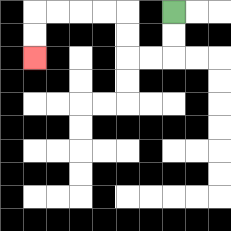{'start': '[7, 0]', 'end': '[1, 2]', 'path_directions': 'D,D,L,L,U,U,L,L,L,L,D,D', 'path_coordinates': '[[7, 0], [7, 1], [7, 2], [6, 2], [5, 2], [5, 1], [5, 0], [4, 0], [3, 0], [2, 0], [1, 0], [1, 1], [1, 2]]'}